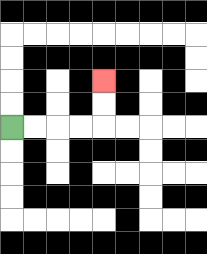{'start': '[0, 5]', 'end': '[4, 3]', 'path_directions': 'R,R,R,R,U,U', 'path_coordinates': '[[0, 5], [1, 5], [2, 5], [3, 5], [4, 5], [4, 4], [4, 3]]'}